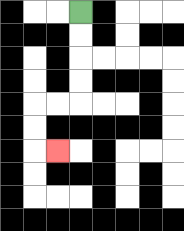{'start': '[3, 0]', 'end': '[2, 6]', 'path_directions': 'D,D,D,D,L,L,D,D,R', 'path_coordinates': '[[3, 0], [3, 1], [3, 2], [3, 3], [3, 4], [2, 4], [1, 4], [1, 5], [1, 6], [2, 6]]'}